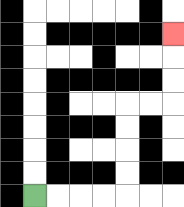{'start': '[1, 8]', 'end': '[7, 1]', 'path_directions': 'R,R,R,R,U,U,U,U,R,R,U,U,U', 'path_coordinates': '[[1, 8], [2, 8], [3, 8], [4, 8], [5, 8], [5, 7], [5, 6], [5, 5], [5, 4], [6, 4], [7, 4], [7, 3], [7, 2], [7, 1]]'}